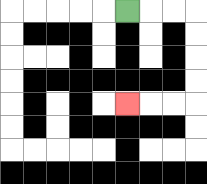{'start': '[5, 0]', 'end': '[5, 4]', 'path_directions': 'R,R,R,D,D,D,D,L,L,L', 'path_coordinates': '[[5, 0], [6, 0], [7, 0], [8, 0], [8, 1], [8, 2], [8, 3], [8, 4], [7, 4], [6, 4], [5, 4]]'}